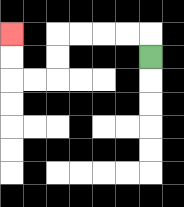{'start': '[6, 2]', 'end': '[0, 1]', 'path_directions': 'U,L,L,L,L,D,D,L,L,U,U', 'path_coordinates': '[[6, 2], [6, 1], [5, 1], [4, 1], [3, 1], [2, 1], [2, 2], [2, 3], [1, 3], [0, 3], [0, 2], [0, 1]]'}